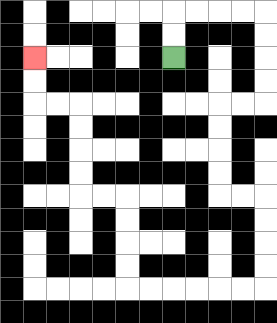{'start': '[7, 2]', 'end': '[1, 2]', 'path_directions': 'U,U,R,R,R,R,D,D,D,D,L,L,D,D,D,D,R,R,D,D,D,D,L,L,L,L,L,L,U,U,U,U,L,L,U,U,U,U,L,L,U,U', 'path_coordinates': '[[7, 2], [7, 1], [7, 0], [8, 0], [9, 0], [10, 0], [11, 0], [11, 1], [11, 2], [11, 3], [11, 4], [10, 4], [9, 4], [9, 5], [9, 6], [9, 7], [9, 8], [10, 8], [11, 8], [11, 9], [11, 10], [11, 11], [11, 12], [10, 12], [9, 12], [8, 12], [7, 12], [6, 12], [5, 12], [5, 11], [5, 10], [5, 9], [5, 8], [4, 8], [3, 8], [3, 7], [3, 6], [3, 5], [3, 4], [2, 4], [1, 4], [1, 3], [1, 2]]'}